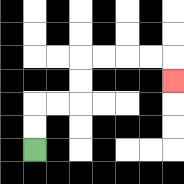{'start': '[1, 6]', 'end': '[7, 3]', 'path_directions': 'U,U,R,R,U,U,R,R,R,R,D', 'path_coordinates': '[[1, 6], [1, 5], [1, 4], [2, 4], [3, 4], [3, 3], [3, 2], [4, 2], [5, 2], [6, 2], [7, 2], [7, 3]]'}